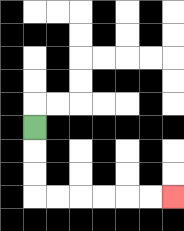{'start': '[1, 5]', 'end': '[7, 8]', 'path_directions': 'D,D,D,R,R,R,R,R,R', 'path_coordinates': '[[1, 5], [1, 6], [1, 7], [1, 8], [2, 8], [3, 8], [4, 8], [5, 8], [6, 8], [7, 8]]'}